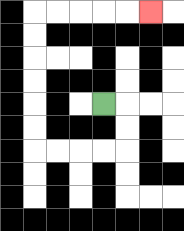{'start': '[4, 4]', 'end': '[6, 0]', 'path_directions': 'R,D,D,L,L,L,L,U,U,U,U,U,U,R,R,R,R,R', 'path_coordinates': '[[4, 4], [5, 4], [5, 5], [5, 6], [4, 6], [3, 6], [2, 6], [1, 6], [1, 5], [1, 4], [1, 3], [1, 2], [1, 1], [1, 0], [2, 0], [3, 0], [4, 0], [5, 0], [6, 0]]'}